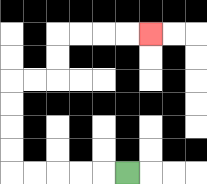{'start': '[5, 7]', 'end': '[6, 1]', 'path_directions': 'L,L,L,L,L,U,U,U,U,R,R,U,U,R,R,R,R', 'path_coordinates': '[[5, 7], [4, 7], [3, 7], [2, 7], [1, 7], [0, 7], [0, 6], [0, 5], [0, 4], [0, 3], [1, 3], [2, 3], [2, 2], [2, 1], [3, 1], [4, 1], [5, 1], [6, 1]]'}